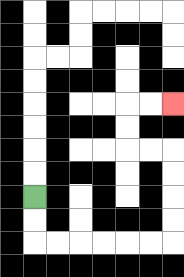{'start': '[1, 8]', 'end': '[7, 4]', 'path_directions': 'D,D,R,R,R,R,R,R,U,U,U,U,L,L,U,U,R,R', 'path_coordinates': '[[1, 8], [1, 9], [1, 10], [2, 10], [3, 10], [4, 10], [5, 10], [6, 10], [7, 10], [7, 9], [7, 8], [7, 7], [7, 6], [6, 6], [5, 6], [5, 5], [5, 4], [6, 4], [7, 4]]'}